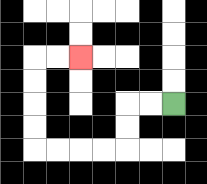{'start': '[7, 4]', 'end': '[3, 2]', 'path_directions': 'L,L,D,D,L,L,L,L,U,U,U,U,R,R', 'path_coordinates': '[[7, 4], [6, 4], [5, 4], [5, 5], [5, 6], [4, 6], [3, 6], [2, 6], [1, 6], [1, 5], [1, 4], [1, 3], [1, 2], [2, 2], [3, 2]]'}